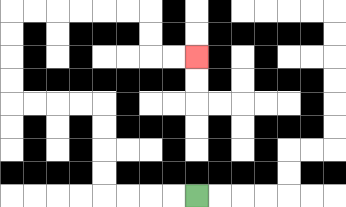{'start': '[8, 8]', 'end': '[8, 2]', 'path_directions': 'L,L,L,L,U,U,U,U,L,L,L,L,U,U,U,U,R,R,R,R,R,R,D,D,R,R', 'path_coordinates': '[[8, 8], [7, 8], [6, 8], [5, 8], [4, 8], [4, 7], [4, 6], [4, 5], [4, 4], [3, 4], [2, 4], [1, 4], [0, 4], [0, 3], [0, 2], [0, 1], [0, 0], [1, 0], [2, 0], [3, 0], [4, 0], [5, 0], [6, 0], [6, 1], [6, 2], [7, 2], [8, 2]]'}